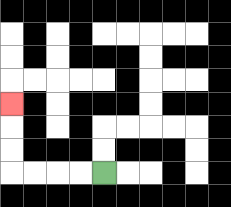{'start': '[4, 7]', 'end': '[0, 4]', 'path_directions': 'L,L,L,L,U,U,U', 'path_coordinates': '[[4, 7], [3, 7], [2, 7], [1, 7], [0, 7], [0, 6], [0, 5], [0, 4]]'}